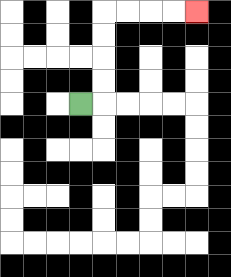{'start': '[3, 4]', 'end': '[8, 0]', 'path_directions': 'R,U,U,U,U,R,R,R,R', 'path_coordinates': '[[3, 4], [4, 4], [4, 3], [4, 2], [4, 1], [4, 0], [5, 0], [6, 0], [7, 0], [8, 0]]'}